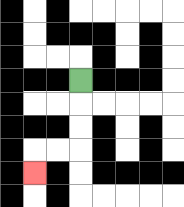{'start': '[3, 3]', 'end': '[1, 7]', 'path_directions': 'D,D,D,L,L,D', 'path_coordinates': '[[3, 3], [3, 4], [3, 5], [3, 6], [2, 6], [1, 6], [1, 7]]'}